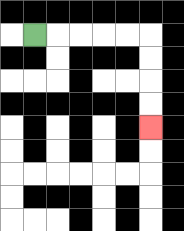{'start': '[1, 1]', 'end': '[6, 5]', 'path_directions': 'R,R,R,R,R,D,D,D,D', 'path_coordinates': '[[1, 1], [2, 1], [3, 1], [4, 1], [5, 1], [6, 1], [6, 2], [6, 3], [6, 4], [6, 5]]'}